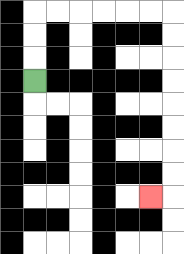{'start': '[1, 3]', 'end': '[6, 8]', 'path_directions': 'U,U,U,R,R,R,R,R,R,D,D,D,D,D,D,D,D,L', 'path_coordinates': '[[1, 3], [1, 2], [1, 1], [1, 0], [2, 0], [3, 0], [4, 0], [5, 0], [6, 0], [7, 0], [7, 1], [7, 2], [7, 3], [7, 4], [7, 5], [7, 6], [7, 7], [7, 8], [6, 8]]'}